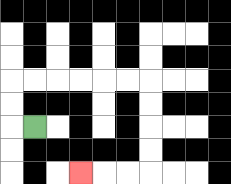{'start': '[1, 5]', 'end': '[3, 7]', 'path_directions': 'L,U,U,R,R,R,R,R,R,D,D,D,D,L,L,L', 'path_coordinates': '[[1, 5], [0, 5], [0, 4], [0, 3], [1, 3], [2, 3], [3, 3], [4, 3], [5, 3], [6, 3], [6, 4], [6, 5], [6, 6], [6, 7], [5, 7], [4, 7], [3, 7]]'}